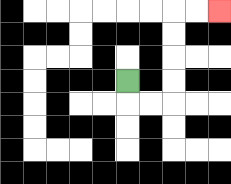{'start': '[5, 3]', 'end': '[9, 0]', 'path_directions': 'D,R,R,U,U,U,U,R,R', 'path_coordinates': '[[5, 3], [5, 4], [6, 4], [7, 4], [7, 3], [7, 2], [7, 1], [7, 0], [8, 0], [9, 0]]'}